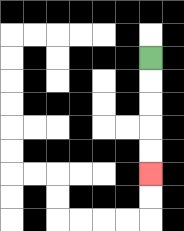{'start': '[6, 2]', 'end': '[6, 7]', 'path_directions': 'D,D,D,D,D', 'path_coordinates': '[[6, 2], [6, 3], [6, 4], [6, 5], [6, 6], [6, 7]]'}